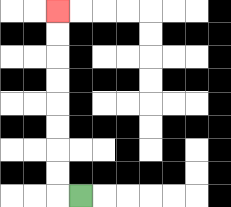{'start': '[3, 8]', 'end': '[2, 0]', 'path_directions': 'L,U,U,U,U,U,U,U,U', 'path_coordinates': '[[3, 8], [2, 8], [2, 7], [2, 6], [2, 5], [2, 4], [2, 3], [2, 2], [2, 1], [2, 0]]'}